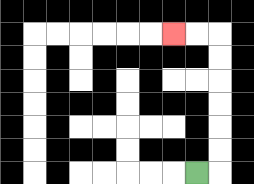{'start': '[8, 7]', 'end': '[7, 1]', 'path_directions': 'R,U,U,U,U,U,U,L,L', 'path_coordinates': '[[8, 7], [9, 7], [9, 6], [9, 5], [9, 4], [9, 3], [9, 2], [9, 1], [8, 1], [7, 1]]'}